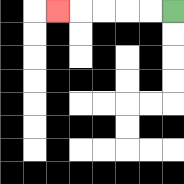{'start': '[7, 0]', 'end': '[2, 0]', 'path_directions': 'L,L,L,L,L', 'path_coordinates': '[[7, 0], [6, 0], [5, 0], [4, 0], [3, 0], [2, 0]]'}